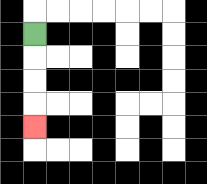{'start': '[1, 1]', 'end': '[1, 5]', 'path_directions': 'D,D,D,D', 'path_coordinates': '[[1, 1], [1, 2], [1, 3], [1, 4], [1, 5]]'}